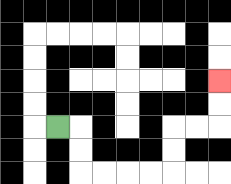{'start': '[2, 5]', 'end': '[9, 3]', 'path_directions': 'R,D,D,R,R,R,R,U,U,R,R,U,U', 'path_coordinates': '[[2, 5], [3, 5], [3, 6], [3, 7], [4, 7], [5, 7], [6, 7], [7, 7], [7, 6], [7, 5], [8, 5], [9, 5], [9, 4], [9, 3]]'}